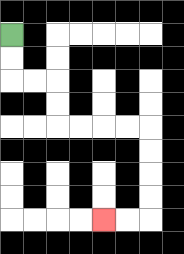{'start': '[0, 1]', 'end': '[4, 9]', 'path_directions': 'D,D,R,R,D,D,R,R,R,R,D,D,D,D,L,L', 'path_coordinates': '[[0, 1], [0, 2], [0, 3], [1, 3], [2, 3], [2, 4], [2, 5], [3, 5], [4, 5], [5, 5], [6, 5], [6, 6], [6, 7], [6, 8], [6, 9], [5, 9], [4, 9]]'}